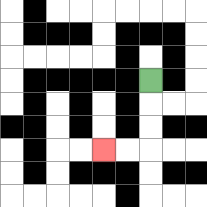{'start': '[6, 3]', 'end': '[4, 6]', 'path_directions': 'D,D,D,L,L', 'path_coordinates': '[[6, 3], [6, 4], [6, 5], [6, 6], [5, 6], [4, 6]]'}